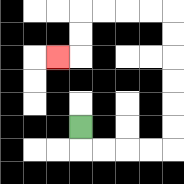{'start': '[3, 5]', 'end': '[2, 2]', 'path_directions': 'D,R,R,R,R,U,U,U,U,U,U,L,L,L,L,D,D,L', 'path_coordinates': '[[3, 5], [3, 6], [4, 6], [5, 6], [6, 6], [7, 6], [7, 5], [7, 4], [7, 3], [7, 2], [7, 1], [7, 0], [6, 0], [5, 0], [4, 0], [3, 0], [3, 1], [3, 2], [2, 2]]'}